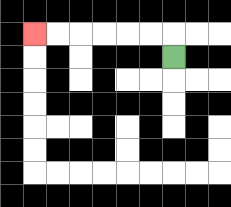{'start': '[7, 2]', 'end': '[1, 1]', 'path_directions': 'U,L,L,L,L,L,L', 'path_coordinates': '[[7, 2], [7, 1], [6, 1], [5, 1], [4, 1], [3, 1], [2, 1], [1, 1]]'}